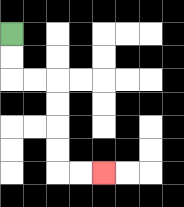{'start': '[0, 1]', 'end': '[4, 7]', 'path_directions': 'D,D,R,R,D,D,D,D,R,R', 'path_coordinates': '[[0, 1], [0, 2], [0, 3], [1, 3], [2, 3], [2, 4], [2, 5], [2, 6], [2, 7], [3, 7], [4, 7]]'}